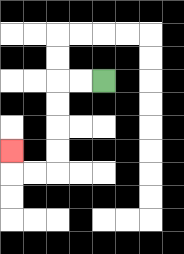{'start': '[4, 3]', 'end': '[0, 6]', 'path_directions': 'L,L,D,D,D,D,L,L,U', 'path_coordinates': '[[4, 3], [3, 3], [2, 3], [2, 4], [2, 5], [2, 6], [2, 7], [1, 7], [0, 7], [0, 6]]'}